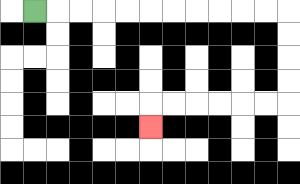{'start': '[1, 0]', 'end': '[6, 5]', 'path_directions': 'R,R,R,R,R,R,R,R,R,R,R,D,D,D,D,L,L,L,L,L,L,D', 'path_coordinates': '[[1, 0], [2, 0], [3, 0], [4, 0], [5, 0], [6, 0], [7, 0], [8, 0], [9, 0], [10, 0], [11, 0], [12, 0], [12, 1], [12, 2], [12, 3], [12, 4], [11, 4], [10, 4], [9, 4], [8, 4], [7, 4], [6, 4], [6, 5]]'}